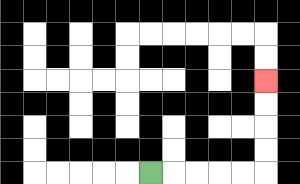{'start': '[6, 7]', 'end': '[11, 3]', 'path_directions': 'R,R,R,R,R,U,U,U,U', 'path_coordinates': '[[6, 7], [7, 7], [8, 7], [9, 7], [10, 7], [11, 7], [11, 6], [11, 5], [11, 4], [11, 3]]'}